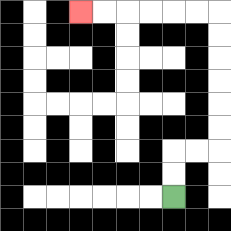{'start': '[7, 8]', 'end': '[3, 0]', 'path_directions': 'U,U,R,R,U,U,U,U,U,U,L,L,L,L,L,L', 'path_coordinates': '[[7, 8], [7, 7], [7, 6], [8, 6], [9, 6], [9, 5], [9, 4], [9, 3], [9, 2], [9, 1], [9, 0], [8, 0], [7, 0], [6, 0], [5, 0], [4, 0], [3, 0]]'}